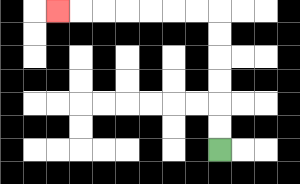{'start': '[9, 6]', 'end': '[2, 0]', 'path_directions': 'U,U,U,U,U,U,L,L,L,L,L,L,L', 'path_coordinates': '[[9, 6], [9, 5], [9, 4], [9, 3], [9, 2], [9, 1], [9, 0], [8, 0], [7, 0], [6, 0], [5, 0], [4, 0], [3, 0], [2, 0]]'}